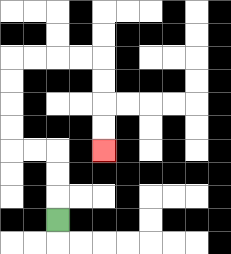{'start': '[2, 9]', 'end': '[4, 6]', 'path_directions': 'U,U,U,L,L,U,U,U,U,R,R,R,R,D,D,D,D', 'path_coordinates': '[[2, 9], [2, 8], [2, 7], [2, 6], [1, 6], [0, 6], [0, 5], [0, 4], [0, 3], [0, 2], [1, 2], [2, 2], [3, 2], [4, 2], [4, 3], [4, 4], [4, 5], [4, 6]]'}